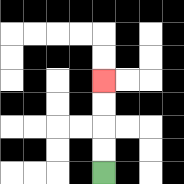{'start': '[4, 7]', 'end': '[4, 3]', 'path_directions': 'U,U,U,U', 'path_coordinates': '[[4, 7], [4, 6], [4, 5], [4, 4], [4, 3]]'}